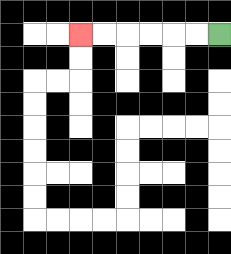{'start': '[9, 1]', 'end': '[3, 1]', 'path_directions': 'L,L,L,L,L,L', 'path_coordinates': '[[9, 1], [8, 1], [7, 1], [6, 1], [5, 1], [4, 1], [3, 1]]'}